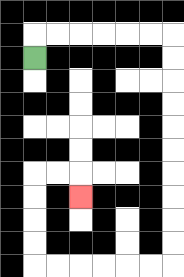{'start': '[1, 2]', 'end': '[3, 8]', 'path_directions': 'U,R,R,R,R,R,R,D,D,D,D,D,D,D,D,D,D,L,L,L,L,L,L,U,U,U,U,R,R,D', 'path_coordinates': '[[1, 2], [1, 1], [2, 1], [3, 1], [4, 1], [5, 1], [6, 1], [7, 1], [7, 2], [7, 3], [7, 4], [7, 5], [7, 6], [7, 7], [7, 8], [7, 9], [7, 10], [7, 11], [6, 11], [5, 11], [4, 11], [3, 11], [2, 11], [1, 11], [1, 10], [1, 9], [1, 8], [1, 7], [2, 7], [3, 7], [3, 8]]'}